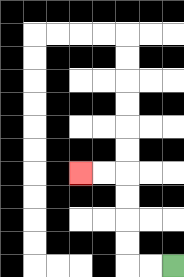{'start': '[7, 11]', 'end': '[3, 7]', 'path_directions': 'L,L,U,U,U,U,L,L', 'path_coordinates': '[[7, 11], [6, 11], [5, 11], [5, 10], [5, 9], [5, 8], [5, 7], [4, 7], [3, 7]]'}